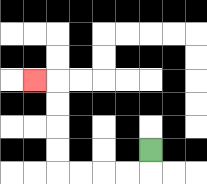{'start': '[6, 6]', 'end': '[1, 3]', 'path_directions': 'D,L,L,L,L,U,U,U,U,L', 'path_coordinates': '[[6, 6], [6, 7], [5, 7], [4, 7], [3, 7], [2, 7], [2, 6], [2, 5], [2, 4], [2, 3], [1, 3]]'}